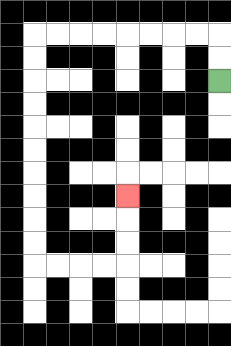{'start': '[9, 3]', 'end': '[5, 8]', 'path_directions': 'U,U,L,L,L,L,L,L,L,L,D,D,D,D,D,D,D,D,D,D,R,R,R,R,U,U,U', 'path_coordinates': '[[9, 3], [9, 2], [9, 1], [8, 1], [7, 1], [6, 1], [5, 1], [4, 1], [3, 1], [2, 1], [1, 1], [1, 2], [1, 3], [1, 4], [1, 5], [1, 6], [1, 7], [1, 8], [1, 9], [1, 10], [1, 11], [2, 11], [3, 11], [4, 11], [5, 11], [5, 10], [5, 9], [5, 8]]'}